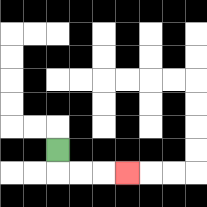{'start': '[2, 6]', 'end': '[5, 7]', 'path_directions': 'D,R,R,R', 'path_coordinates': '[[2, 6], [2, 7], [3, 7], [4, 7], [5, 7]]'}